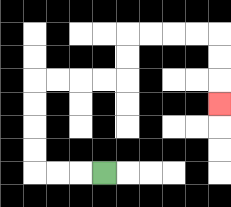{'start': '[4, 7]', 'end': '[9, 4]', 'path_directions': 'L,L,L,U,U,U,U,R,R,R,R,U,U,R,R,R,R,D,D,D', 'path_coordinates': '[[4, 7], [3, 7], [2, 7], [1, 7], [1, 6], [1, 5], [1, 4], [1, 3], [2, 3], [3, 3], [4, 3], [5, 3], [5, 2], [5, 1], [6, 1], [7, 1], [8, 1], [9, 1], [9, 2], [9, 3], [9, 4]]'}